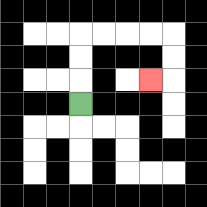{'start': '[3, 4]', 'end': '[6, 3]', 'path_directions': 'U,U,U,R,R,R,R,D,D,L', 'path_coordinates': '[[3, 4], [3, 3], [3, 2], [3, 1], [4, 1], [5, 1], [6, 1], [7, 1], [7, 2], [7, 3], [6, 3]]'}